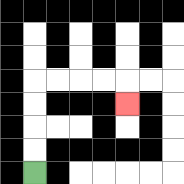{'start': '[1, 7]', 'end': '[5, 4]', 'path_directions': 'U,U,U,U,R,R,R,R,D', 'path_coordinates': '[[1, 7], [1, 6], [1, 5], [1, 4], [1, 3], [2, 3], [3, 3], [4, 3], [5, 3], [5, 4]]'}